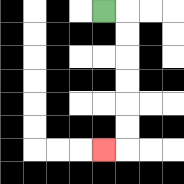{'start': '[4, 0]', 'end': '[4, 6]', 'path_directions': 'R,D,D,D,D,D,D,L', 'path_coordinates': '[[4, 0], [5, 0], [5, 1], [5, 2], [5, 3], [5, 4], [5, 5], [5, 6], [4, 6]]'}